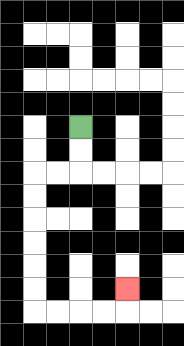{'start': '[3, 5]', 'end': '[5, 12]', 'path_directions': 'D,D,L,L,D,D,D,D,D,D,R,R,R,R,U', 'path_coordinates': '[[3, 5], [3, 6], [3, 7], [2, 7], [1, 7], [1, 8], [1, 9], [1, 10], [1, 11], [1, 12], [1, 13], [2, 13], [3, 13], [4, 13], [5, 13], [5, 12]]'}